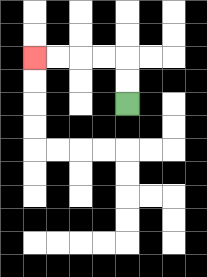{'start': '[5, 4]', 'end': '[1, 2]', 'path_directions': 'U,U,L,L,L,L', 'path_coordinates': '[[5, 4], [5, 3], [5, 2], [4, 2], [3, 2], [2, 2], [1, 2]]'}